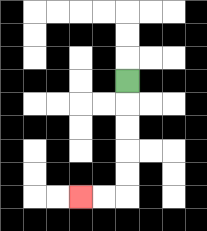{'start': '[5, 3]', 'end': '[3, 8]', 'path_directions': 'D,D,D,D,D,L,L', 'path_coordinates': '[[5, 3], [5, 4], [5, 5], [5, 6], [5, 7], [5, 8], [4, 8], [3, 8]]'}